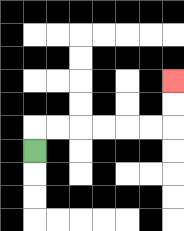{'start': '[1, 6]', 'end': '[7, 3]', 'path_directions': 'U,R,R,R,R,R,R,U,U', 'path_coordinates': '[[1, 6], [1, 5], [2, 5], [3, 5], [4, 5], [5, 5], [6, 5], [7, 5], [7, 4], [7, 3]]'}